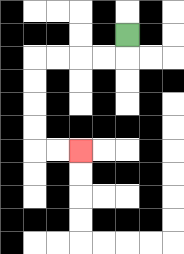{'start': '[5, 1]', 'end': '[3, 6]', 'path_directions': 'D,L,L,L,L,D,D,D,D,R,R', 'path_coordinates': '[[5, 1], [5, 2], [4, 2], [3, 2], [2, 2], [1, 2], [1, 3], [1, 4], [1, 5], [1, 6], [2, 6], [3, 6]]'}